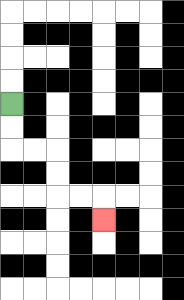{'start': '[0, 4]', 'end': '[4, 9]', 'path_directions': 'D,D,R,R,D,D,R,R,D', 'path_coordinates': '[[0, 4], [0, 5], [0, 6], [1, 6], [2, 6], [2, 7], [2, 8], [3, 8], [4, 8], [4, 9]]'}